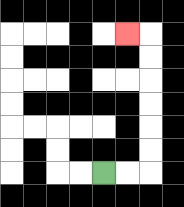{'start': '[4, 7]', 'end': '[5, 1]', 'path_directions': 'R,R,U,U,U,U,U,U,L', 'path_coordinates': '[[4, 7], [5, 7], [6, 7], [6, 6], [6, 5], [6, 4], [6, 3], [6, 2], [6, 1], [5, 1]]'}